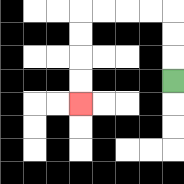{'start': '[7, 3]', 'end': '[3, 4]', 'path_directions': 'U,U,U,L,L,L,L,D,D,D,D', 'path_coordinates': '[[7, 3], [7, 2], [7, 1], [7, 0], [6, 0], [5, 0], [4, 0], [3, 0], [3, 1], [3, 2], [3, 3], [3, 4]]'}